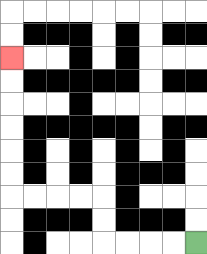{'start': '[8, 10]', 'end': '[0, 2]', 'path_directions': 'L,L,L,L,U,U,L,L,L,L,U,U,U,U,U,U', 'path_coordinates': '[[8, 10], [7, 10], [6, 10], [5, 10], [4, 10], [4, 9], [4, 8], [3, 8], [2, 8], [1, 8], [0, 8], [0, 7], [0, 6], [0, 5], [0, 4], [0, 3], [0, 2]]'}